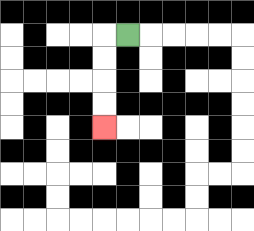{'start': '[5, 1]', 'end': '[4, 5]', 'path_directions': 'L,D,D,D,D', 'path_coordinates': '[[5, 1], [4, 1], [4, 2], [4, 3], [4, 4], [4, 5]]'}